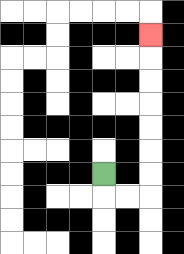{'start': '[4, 7]', 'end': '[6, 1]', 'path_directions': 'D,R,R,U,U,U,U,U,U,U', 'path_coordinates': '[[4, 7], [4, 8], [5, 8], [6, 8], [6, 7], [6, 6], [6, 5], [6, 4], [6, 3], [6, 2], [6, 1]]'}